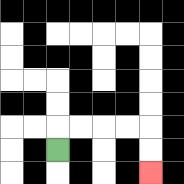{'start': '[2, 6]', 'end': '[6, 7]', 'path_directions': 'U,R,R,R,R,D,D', 'path_coordinates': '[[2, 6], [2, 5], [3, 5], [4, 5], [5, 5], [6, 5], [6, 6], [6, 7]]'}